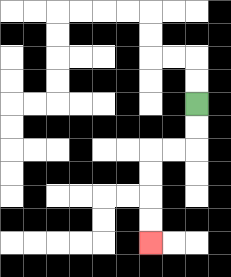{'start': '[8, 4]', 'end': '[6, 10]', 'path_directions': 'D,D,L,L,D,D,D,D', 'path_coordinates': '[[8, 4], [8, 5], [8, 6], [7, 6], [6, 6], [6, 7], [6, 8], [6, 9], [6, 10]]'}